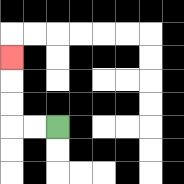{'start': '[2, 5]', 'end': '[0, 2]', 'path_directions': 'L,L,U,U,U', 'path_coordinates': '[[2, 5], [1, 5], [0, 5], [0, 4], [0, 3], [0, 2]]'}